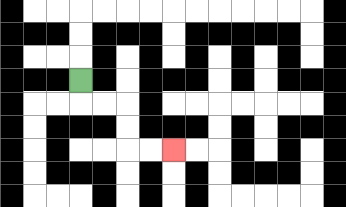{'start': '[3, 3]', 'end': '[7, 6]', 'path_directions': 'D,R,R,D,D,R,R', 'path_coordinates': '[[3, 3], [3, 4], [4, 4], [5, 4], [5, 5], [5, 6], [6, 6], [7, 6]]'}